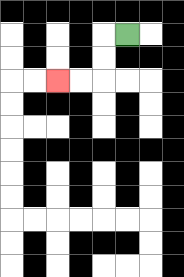{'start': '[5, 1]', 'end': '[2, 3]', 'path_directions': 'L,D,D,L,L', 'path_coordinates': '[[5, 1], [4, 1], [4, 2], [4, 3], [3, 3], [2, 3]]'}